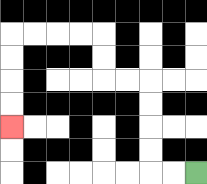{'start': '[8, 7]', 'end': '[0, 5]', 'path_directions': 'L,L,U,U,U,U,L,L,U,U,L,L,L,L,D,D,D,D', 'path_coordinates': '[[8, 7], [7, 7], [6, 7], [6, 6], [6, 5], [6, 4], [6, 3], [5, 3], [4, 3], [4, 2], [4, 1], [3, 1], [2, 1], [1, 1], [0, 1], [0, 2], [0, 3], [0, 4], [0, 5]]'}